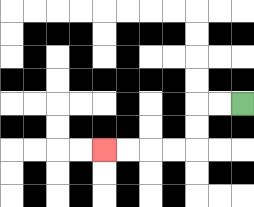{'start': '[10, 4]', 'end': '[4, 6]', 'path_directions': 'L,L,D,D,L,L,L,L', 'path_coordinates': '[[10, 4], [9, 4], [8, 4], [8, 5], [8, 6], [7, 6], [6, 6], [5, 6], [4, 6]]'}